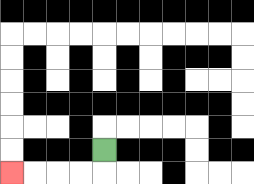{'start': '[4, 6]', 'end': '[0, 7]', 'path_directions': 'D,L,L,L,L', 'path_coordinates': '[[4, 6], [4, 7], [3, 7], [2, 7], [1, 7], [0, 7]]'}